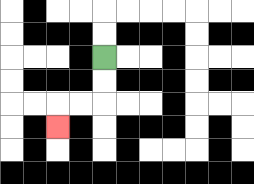{'start': '[4, 2]', 'end': '[2, 5]', 'path_directions': 'D,D,L,L,D', 'path_coordinates': '[[4, 2], [4, 3], [4, 4], [3, 4], [2, 4], [2, 5]]'}